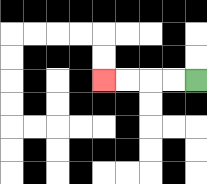{'start': '[8, 3]', 'end': '[4, 3]', 'path_directions': 'L,L,L,L', 'path_coordinates': '[[8, 3], [7, 3], [6, 3], [5, 3], [4, 3]]'}